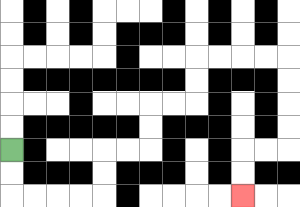{'start': '[0, 6]', 'end': '[10, 8]', 'path_directions': 'D,D,R,R,R,R,U,U,R,R,U,U,R,R,U,U,R,R,R,R,D,D,D,D,L,L,D,D', 'path_coordinates': '[[0, 6], [0, 7], [0, 8], [1, 8], [2, 8], [3, 8], [4, 8], [4, 7], [4, 6], [5, 6], [6, 6], [6, 5], [6, 4], [7, 4], [8, 4], [8, 3], [8, 2], [9, 2], [10, 2], [11, 2], [12, 2], [12, 3], [12, 4], [12, 5], [12, 6], [11, 6], [10, 6], [10, 7], [10, 8]]'}